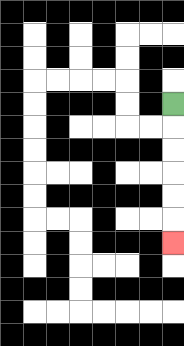{'start': '[7, 4]', 'end': '[7, 10]', 'path_directions': 'D,D,D,D,D,D', 'path_coordinates': '[[7, 4], [7, 5], [7, 6], [7, 7], [7, 8], [7, 9], [7, 10]]'}